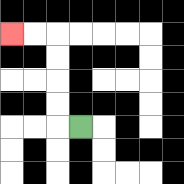{'start': '[3, 5]', 'end': '[0, 1]', 'path_directions': 'L,U,U,U,U,L,L', 'path_coordinates': '[[3, 5], [2, 5], [2, 4], [2, 3], [2, 2], [2, 1], [1, 1], [0, 1]]'}